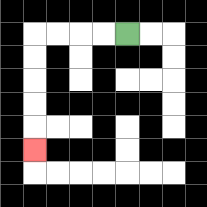{'start': '[5, 1]', 'end': '[1, 6]', 'path_directions': 'L,L,L,L,D,D,D,D,D', 'path_coordinates': '[[5, 1], [4, 1], [3, 1], [2, 1], [1, 1], [1, 2], [1, 3], [1, 4], [1, 5], [1, 6]]'}